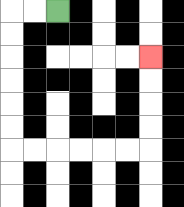{'start': '[2, 0]', 'end': '[6, 2]', 'path_directions': 'L,L,D,D,D,D,D,D,R,R,R,R,R,R,U,U,U,U', 'path_coordinates': '[[2, 0], [1, 0], [0, 0], [0, 1], [0, 2], [0, 3], [0, 4], [0, 5], [0, 6], [1, 6], [2, 6], [3, 6], [4, 6], [5, 6], [6, 6], [6, 5], [6, 4], [6, 3], [6, 2]]'}